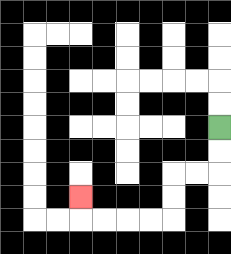{'start': '[9, 5]', 'end': '[3, 8]', 'path_directions': 'D,D,L,L,D,D,L,L,L,L,U', 'path_coordinates': '[[9, 5], [9, 6], [9, 7], [8, 7], [7, 7], [7, 8], [7, 9], [6, 9], [5, 9], [4, 9], [3, 9], [3, 8]]'}